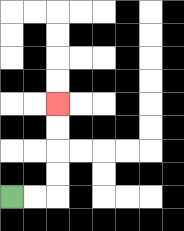{'start': '[0, 8]', 'end': '[2, 4]', 'path_directions': 'R,R,U,U,U,U', 'path_coordinates': '[[0, 8], [1, 8], [2, 8], [2, 7], [2, 6], [2, 5], [2, 4]]'}